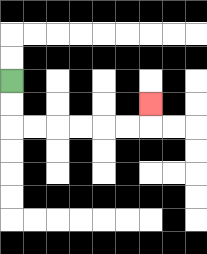{'start': '[0, 3]', 'end': '[6, 4]', 'path_directions': 'D,D,R,R,R,R,R,R,U', 'path_coordinates': '[[0, 3], [0, 4], [0, 5], [1, 5], [2, 5], [3, 5], [4, 5], [5, 5], [6, 5], [6, 4]]'}